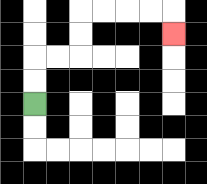{'start': '[1, 4]', 'end': '[7, 1]', 'path_directions': 'U,U,R,R,U,U,R,R,R,R,D', 'path_coordinates': '[[1, 4], [1, 3], [1, 2], [2, 2], [3, 2], [3, 1], [3, 0], [4, 0], [5, 0], [6, 0], [7, 0], [7, 1]]'}